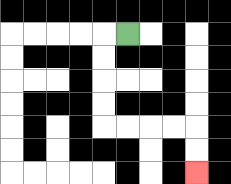{'start': '[5, 1]', 'end': '[8, 7]', 'path_directions': 'L,D,D,D,D,R,R,R,R,D,D', 'path_coordinates': '[[5, 1], [4, 1], [4, 2], [4, 3], [4, 4], [4, 5], [5, 5], [6, 5], [7, 5], [8, 5], [8, 6], [8, 7]]'}